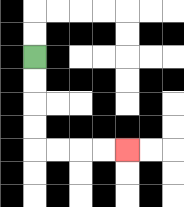{'start': '[1, 2]', 'end': '[5, 6]', 'path_directions': 'D,D,D,D,R,R,R,R', 'path_coordinates': '[[1, 2], [1, 3], [1, 4], [1, 5], [1, 6], [2, 6], [3, 6], [4, 6], [5, 6]]'}